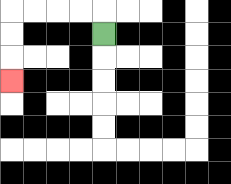{'start': '[4, 1]', 'end': '[0, 3]', 'path_directions': 'U,L,L,L,L,D,D,D', 'path_coordinates': '[[4, 1], [4, 0], [3, 0], [2, 0], [1, 0], [0, 0], [0, 1], [0, 2], [0, 3]]'}